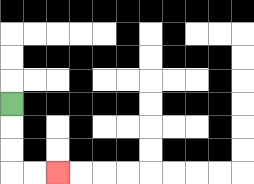{'start': '[0, 4]', 'end': '[2, 7]', 'path_directions': 'D,D,D,R,R', 'path_coordinates': '[[0, 4], [0, 5], [0, 6], [0, 7], [1, 7], [2, 7]]'}